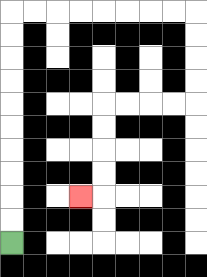{'start': '[0, 10]', 'end': '[3, 8]', 'path_directions': 'U,U,U,U,U,U,U,U,U,U,R,R,R,R,R,R,R,R,D,D,D,D,L,L,L,L,D,D,D,D,L', 'path_coordinates': '[[0, 10], [0, 9], [0, 8], [0, 7], [0, 6], [0, 5], [0, 4], [0, 3], [0, 2], [0, 1], [0, 0], [1, 0], [2, 0], [3, 0], [4, 0], [5, 0], [6, 0], [7, 0], [8, 0], [8, 1], [8, 2], [8, 3], [8, 4], [7, 4], [6, 4], [5, 4], [4, 4], [4, 5], [4, 6], [4, 7], [4, 8], [3, 8]]'}